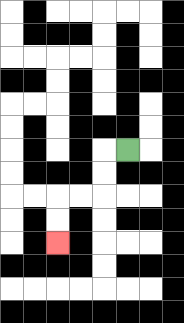{'start': '[5, 6]', 'end': '[2, 10]', 'path_directions': 'L,D,D,L,L,D,D', 'path_coordinates': '[[5, 6], [4, 6], [4, 7], [4, 8], [3, 8], [2, 8], [2, 9], [2, 10]]'}